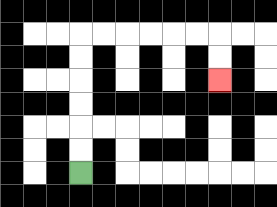{'start': '[3, 7]', 'end': '[9, 3]', 'path_directions': 'U,U,U,U,U,U,R,R,R,R,R,R,D,D', 'path_coordinates': '[[3, 7], [3, 6], [3, 5], [3, 4], [3, 3], [3, 2], [3, 1], [4, 1], [5, 1], [6, 1], [7, 1], [8, 1], [9, 1], [9, 2], [9, 3]]'}